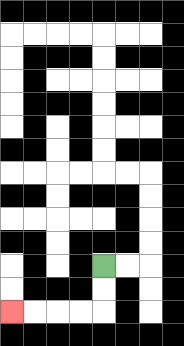{'start': '[4, 11]', 'end': '[0, 13]', 'path_directions': 'D,D,L,L,L,L', 'path_coordinates': '[[4, 11], [4, 12], [4, 13], [3, 13], [2, 13], [1, 13], [0, 13]]'}